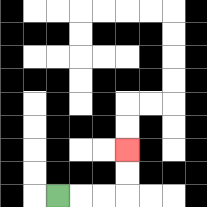{'start': '[2, 8]', 'end': '[5, 6]', 'path_directions': 'R,R,R,U,U', 'path_coordinates': '[[2, 8], [3, 8], [4, 8], [5, 8], [5, 7], [5, 6]]'}